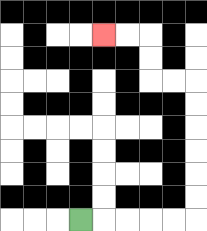{'start': '[3, 9]', 'end': '[4, 1]', 'path_directions': 'R,R,R,R,R,U,U,U,U,U,U,L,L,U,U,L,L', 'path_coordinates': '[[3, 9], [4, 9], [5, 9], [6, 9], [7, 9], [8, 9], [8, 8], [8, 7], [8, 6], [8, 5], [8, 4], [8, 3], [7, 3], [6, 3], [6, 2], [6, 1], [5, 1], [4, 1]]'}